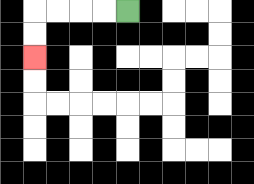{'start': '[5, 0]', 'end': '[1, 2]', 'path_directions': 'L,L,L,L,D,D', 'path_coordinates': '[[5, 0], [4, 0], [3, 0], [2, 0], [1, 0], [1, 1], [1, 2]]'}